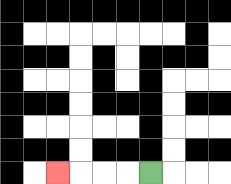{'start': '[6, 7]', 'end': '[2, 7]', 'path_directions': 'L,L,L,L', 'path_coordinates': '[[6, 7], [5, 7], [4, 7], [3, 7], [2, 7]]'}